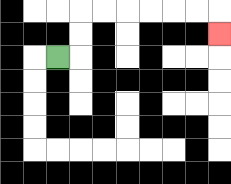{'start': '[2, 2]', 'end': '[9, 1]', 'path_directions': 'R,U,U,R,R,R,R,R,R,D', 'path_coordinates': '[[2, 2], [3, 2], [3, 1], [3, 0], [4, 0], [5, 0], [6, 0], [7, 0], [8, 0], [9, 0], [9, 1]]'}